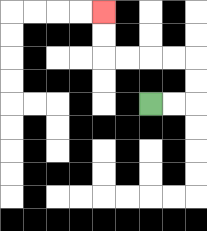{'start': '[6, 4]', 'end': '[4, 0]', 'path_directions': 'R,R,U,U,L,L,L,L,U,U', 'path_coordinates': '[[6, 4], [7, 4], [8, 4], [8, 3], [8, 2], [7, 2], [6, 2], [5, 2], [4, 2], [4, 1], [4, 0]]'}